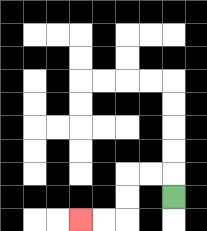{'start': '[7, 8]', 'end': '[3, 9]', 'path_directions': 'U,L,L,D,D,L,L', 'path_coordinates': '[[7, 8], [7, 7], [6, 7], [5, 7], [5, 8], [5, 9], [4, 9], [3, 9]]'}